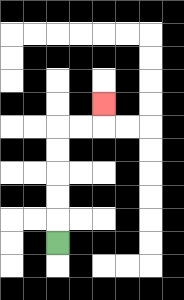{'start': '[2, 10]', 'end': '[4, 4]', 'path_directions': 'U,U,U,U,U,R,R,U', 'path_coordinates': '[[2, 10], [2, 9], [2, 8], [2, 7], [2, 6], [2, 5], [3, 5], [4, 5], [4, 4]]'}